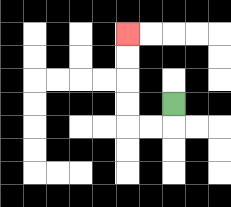{'start': '[7, 4]', 'end': '[5, 1]', 'path_directions': 'D,L,L,U,U,U,U', 'path_coordinates': '[[7, 4], [7, 5], [6, 5], [5, 5], [5, 4], [5, 3], [5, 2], [5, 1]]'}